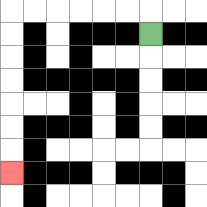{'start': '[6, 1]', 'end': '[0, 7]', 'path_directions': 'U,L,L,L,L,L,L,D,D,D,D,D,D,D', 'path_coordinates': '[[6, 1], [6, 0], [5, 0], [4, 0], [3, 0], [2, 0], [1, 0], [0, 0], [0, 1], [0, 2], [0, 3], [0, 4], [0, 5], [0, 6], [0, 7]]'}